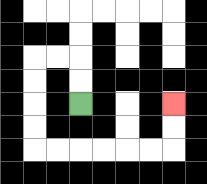{'start': '[3, 4]', 'end': '[7, 4]', 'path_directions': 'U,U,L,L,D,D,D,D,R,R,R,R,R,R,U,U', 'path_coordinates': '[[3, 4], [3, 3], [3, 2], [2, 2], [1, 2], [1, 3], [1, 4], [1, 5], [1, 6], [2, 6], [3, 6], [4, 6], [5, 6], [6, 6], [7, 6], [7, 5], [7, 4]]'}